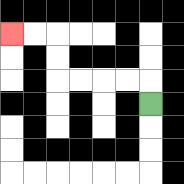{'start': '[6, 4]', 'end': '[0, 1]', 'path_directions': 'U,L,L,L,L,U,U,L,L', 'path_coordinates': '[[6, 4], [6, 3], [5, 3], [4, 3], [3, 3], [2, 3], [2, 2], [2, 1], [1, 1], [0, 1]]'}